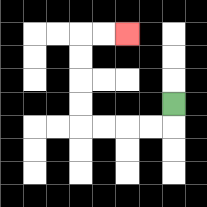{'start': '[7, 4]', 'end': '[5, 1]', 'path_directions': 'D,L,L,L,L,U,U,U,U,R,R', 'path_coordinates': '[[7, 4], [7, 5], [6, 5], [5, 5], [4, 5], [3, 5], [3, 4], [3, 3], [3, 2], [3, 1], [4, 1], [5, 1]]'}